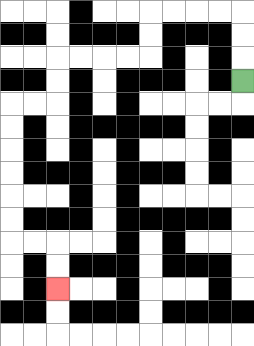{'start': '[10, 3]', 'end': '[2, 12]', 'path_directions': 'U,U,U,L,L,L,L,D,D,L,L,L,L,D,D,L,L,D,D,D,D,D,D,R,R,D,D', 'path_coordinates': '[[10, 3], [10, 2], [10, 1], [10, 0], [9, 0], [8, 0], [7, 0], [6, 0], [6, 1], [6, 2], [5, 2], [4, 2], [3, 2], [2, 2], [2, 3], [2, 4], [1, 4], [0, 4], [0, 5], [0, 6], [0, 7], [0, 8], [0, 9], [0, 10], [1, 10], [2, 10], [2, 11], [2, 12]]'}